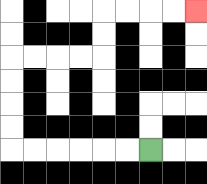{'start': '[6, 6]', 'end': '[8, 0]', 'path_directions': 'L,L,L,L,L,L,U,U,U,U,R,R,R,R,U,U,R,R,R,R', 'path_coordinates': '[[6, 6], [5, 6], [4, 6], [3, 6], [2, 6], [1, 6], [0, 6], [0, 5], [0, 4], [0, 3], [0, 2], [1, 2], [2, 2], [3, 2], [4, 2], [4, 1], [4, 0], [5, 0], [6, 0], [7, 0], [8, 0]]'}